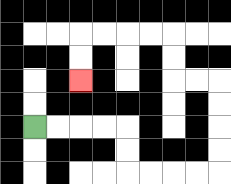{'start': '[1, 5]', 'end': '[3, 3]', 'path_directions': 'R,R,R,R,D,D,R,R,R,R,U,U,U,U,L,L,U,U,L,L,L,L,D,D', 'path_coordinates': '[[1, 5], [2, 5], [3, 5], [4, 5], [5, 5], [5, 6], [5, 7], [6, 7], [7, 7], [8, 7], [9, 7], [9, 6], [9, 5], [9, 4], [9, 3], [8, 3], [7, 3], [7, 2], [7, 1], [6, 1], [5, 1], [4, 1], [3, 1], [3, 2], [3, 3]]'}